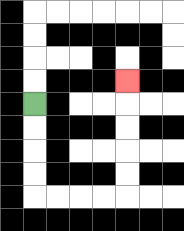{'start': '[1, 4]', 'end': '[5, 3]', 'path_directions': 'D,D,D,D,R,R,R,R,U,U,U,U,U', 'path_coordinates': '[[1, 4], [1, 5], [1, 6], [1, 7], [1, 8], [2, 8], [3, 8], [4, 8], [5, 8], [5, 7], [5, 6], [5, 5], [5, 4], [5, 3]]'}